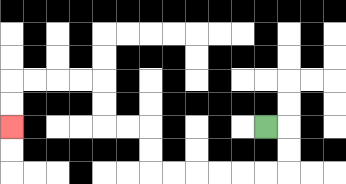{'start': '[11, 5]', 'end': '[0, 5]', 'path_directions': 'R,D,D,L,L,L,L,L,L,U,U,L,L,U,U,L,L,L,L,D,D', 'path_coordinates': '[[11, 5], [12, 5], [12, 6], [12, 7], [11, 7], [10, 7], [9, 7], [8, 7], [7, 7], [6, 7], [6, 6], [6, 5], [5, 5], [4, 5], [4, 4], [4, 3], [3, 3], [2, 3], [1, 3], [0, 3], [0, 4], [0, 5]]'}